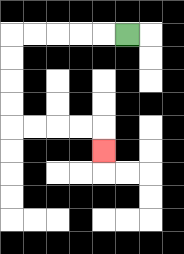{'start': '[5, 1]', 'end': '[4, 6]', 'path_directions': 'L,L,L,L,L,D,D,D,D,R,R,R,R,D', 'path_coordinates': '[[5, 1], [4, 1], [3, 1], [2, 1], [1, 1], [0, 1], [0, 2], [0, 3], [0, 4], [0, 5], [1, 5], [2, 5], [3, 5], [4, 5], [4, 6]]'}